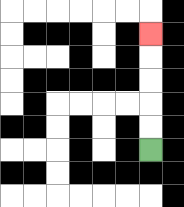{'start': '[6, 6]', 'end': '[6, 1]', 'path_directions': 'U,U,U,U,U', 'path_coordinates': '[[6, 6], [6, 5], [6, 4], [6, 3], [6, 2], [6, 1]]'}